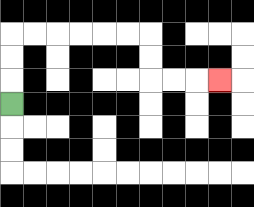{'start': '[0, 4]', 'end': '[9, 3]', 'path_directions': 'U,U,U,R,R,R,R,R,R,D,D,R,R,R', 'path_coordinates': '[[0, 4], [0, 3], [0, 2], [0, 1], [1, 1], [2, 1], [3, 1], [4, 1], [5, 1], [6, 1], [6, 2], [6, 3], [7, 3], [8, 3], [9, 3]]'}